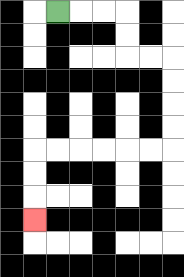{'start': '[2, 0]', 'end': '[1, 9]', 'path_directions': 'R,R,R,D,D,R,R,D,D,D,D,L,L,L,L,L,L,D,D,D', 'path_coordinates': '[[2, 0], [3, 0], [4, 0], [5, 0], [5, 1], [5, 2], [6, 2], [7, 2], [7, 3], [7, 4], [7, 5], [7, 6], [6, 6], [5, 6], [4, 6], [3, 6], [2, 6], [1, 6], [1, 7], [1, 8], [1, 9]]'}